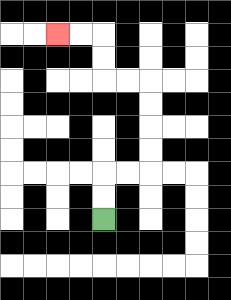{'start': '[4, 9]', 'end': '[2, 1]', 'path_directions': 'U,U,R,R,U,U,U,U,L,L,U,U,L,L', 'path_coordinates': '[[4, 9], [4, 8], [4, 7], [5, 7], [6, 7], [6, 6], [6, 5], [6, 4], [6, 3], [5, 3], [4, 3], [4, 2], [4, 1], [3, 1], [2, 1]]'}